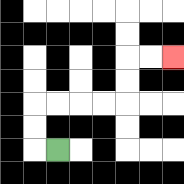{'start': '[2, 6]', 'end': '[7, 2]', 'path_directions': 'L,U,U,R,R,R,R,U,U,R,R', 'path_coordinates': '[[2, 6], [1, 6], [1, 5], [1, 4], [2, 4], [3, 4], [4, 4], [5, 4], [5, 3], [5, 2], [6, 2], [7, 2]]'}